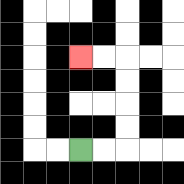{'start': '[3, 6]', 'end': '[3, 2]', 'path_directions': 'R,R,U,U,U,U,L,L', 'path_coordinates': '[[3, 6], [4, 6], [5, 6], [5, 5], [5, 4], [5, 3], [5, 2], [4, 2], [3, 2]]'}